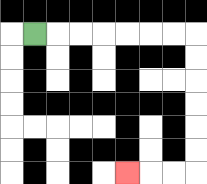{'start': '[1, 1]', 'end': '[5, 7]', 'path_directions': 'R,R,R,R,R,R,R,D,D,D,D,D,D,L,L,L', 'path_coordinates': '[[1, 1], [2, 1], [3, 1], [4, 1], [5, 1], [6, 1], [7, 1], [8, 1], [8, 2], [8, 3], [8, 4], [8, 5], [8, 6], [8, 7], [7, 7], [6, 7], [5, 7]]'}